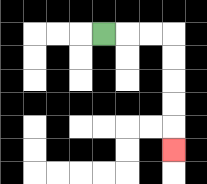{'start': '[4, 1]', 'end': '[7, 6]', 'path_directions': 'R,R,R,D,D,D,D,D', 'path_coordinates': '[[4, 1], [5, 1], [6, 1], [7, 1], [7, 2], [7, 3], [7, 4], [7, 5], [7, 6]]'}